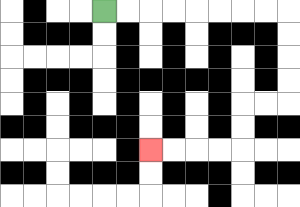{'start': '[4, 0]', 'end': '[6, 6]', 'path_directions': 'R,R,R,R,R,R,R,R,D,D,D,D,L,L,D,D,L,L,L,L', 'path_coordinates': '[[4, 0], [5, 0], [6, 0], [7, 0], [8, 0], [9, 0], [10, 0], [11, 0], [12, 0], [12, 1], [12, 2], [12, 3], [12, 4], [11, 4], [10, 4], [10, 5], [10, 6], [9, 6], [8, 6], [7, 6], [6, 6]]'}